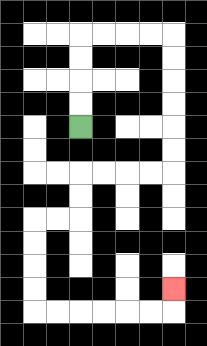{'start': '[3, 5]', 'end': '[7, 12]', 'path_directions': 'U,U,U,U,R,R,R,R,D,D,D,D,D,D,L,L,L,L,D,D,L,L,D,D,D,D,R,R,R,R,R,R,U', 'path_coordinates': '[[3, 5], [3, 4], [3, 3], [3, 2], [3, 1], [4, 1], [5, 1], [6, 1], [7, 1], [7, 2], [7, 3], [7, 4], [7, 5], [7, 6], [7, 7], [6, 7], [5, 7], [4, 7], [3, 7], [3, 8], [3, 9], [2, 9], [1, 9], [1, 10], [1, 11], [1, 12], [1, 13], [2, 13], [3, 13], [4, 13], [5, 13], [6, 13], [7, 13], [7, 12]]'}